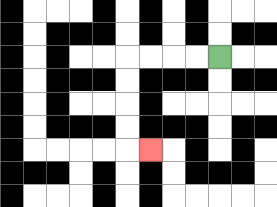{'start': '[9, 2]', 'end': '[6, 6]', 'path_directions': 'L,L,L,L,D,D,D,D,R', 'path_coordinates': '[[9, 2], [8, 2], [7, 2], [6, 2], [5, 2], [5, 3], [5, 4], [5, 5], [5, 6], [6, 6]]'}